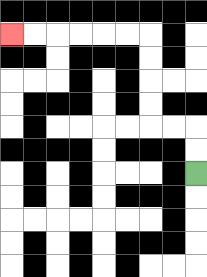{'start': '[8, 7]', 'end': '[0, 1]', 'path_directions': 'U,U,L,L,U,U,U,U,L,L,L,L,L,L', 'path_coordinates': '[[8, 7], [8, 6], [8, 5], [7, 5], [6, 5], [6, 4], [6, 3], [6, 2], [6, 1], [5, 1], [4, 1], [3, 1], [2, 1], [1, 1], [0, 1]]'}